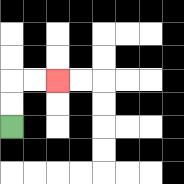{'start': '[0, 5]', 'end': '[2, 3]', 'path_directions': 'U,U,R,R', 'path_coordinates': '[[0, 5], [0, 4], [0, 3], [1, 3], [2, 3]]'}